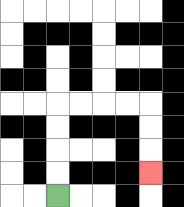{'start': '[2, 8]', 'end': '[6, 7]', 'path_directions': 'U,U,U,U,R,R,R,R,D,D,D', 'path_coordinates': '[[2, 8], [2, 7], [2, 6], [2, 5], [2, 4], [3, 4], [4, 4], [5, 4], [6, 4], [6, 5], [6, 6], [6, 7]]'}